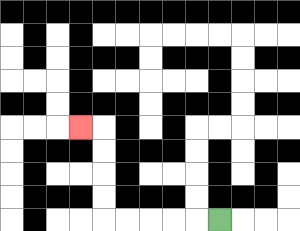{'start': '[9, 9]', 'end': '[3, 5]', 'path_directions': 'L,L,L,L,L,U,U,U,U,L', 'path_coordinates': '[[9, 9], [8, 9], [7, 9], [6, 9], [5, 9], [4, 9], [4, 8], [4, 7], [4, 6], [4, 5], [3, 5]]'}